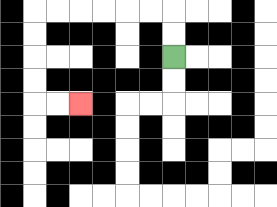{'start': '[7, 2]', 'end': '[3, 4]', 'path_directions': 'U,U,L,L,L,L,L,L,D,D,D,D,R,R', 'path_coordinates': '[[7, 2], [7, 1], [7, 0], [6, 0], [5, 0], [4, 0], [3, 0], [2, 0], [1, 0], [1, 1], [1, 2], [1, 3], [1, 4], [2, 4], [3, 4]]'}